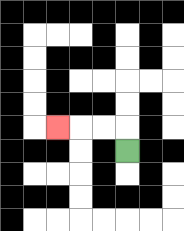{'start': '[5, 6]', 'end': '[2, 5]', 'path_directions': 'U,L,L,L', 'path_coordinates': '[[5, 6], [5, 5], [4, 5], [3, 5], [2, 5]]'}